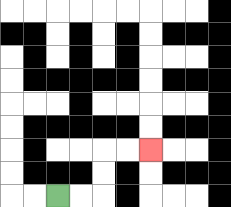{'start': '[2, 8]', 'end': '[6, 6]', 'path_directions': 'R,R,U,U,R,R', 'path_coordinates': '[[2, 8], [3, 8], [4, 8], [4, 7], [4, 6], [5, 6], [6, 6]]'}